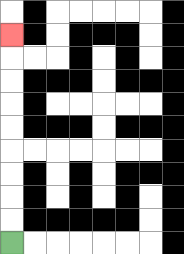{'start': '[0, 10]', 'end': '[0, 1]', 'path_directions': 'U,U,U,U,U,U,U,U,U', 'path_coordinates': '[[0, 10], [0, 9], [0, 8], [0, 7], [0, 6], [0, 5], [0, 4], [0, 3], [0, 2], [0, 1]]'}